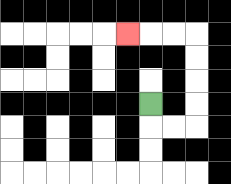{'start': '[6, 4]', 'end': '[5, 1]', 'path_directions': 'D,R,R,U,U,U,U,L,L,L', 'path_coordinates': '[[6, 4], [6, 5], [7, 5], [8, 5], [8, 4], [8, 3], [8, 2], [8, 1], [7, 1], [6, 1], [5, 1]]'}